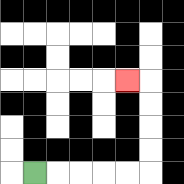{'start': '[1, 7]', 'end': '[5, 3]', 'path_directions': 'R,R,R,R,R,U,U,U,U,L', 'path_coordinates': '[[1, 7], [2, 7], [3, 7], [4, 7], [5, 7], [6, 7], [6, 6], [6, 5], [6, 4], [6, 3], [5, 3]]'}